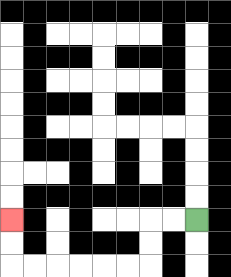{'start': '[8, 9]', 'end': '[0, 9]', 'path_directions': 'L,L,D,D,L,L,L,L,L,L,U,U', 'path_coordinates': '[[8, 9], [7, 9], [6, 9], [6, 10], [6, 11], [5, 11], [4, 11], [3, 11], [2, 11], [1, 11], [0, 11], [0, 10], [0, 9]]'}